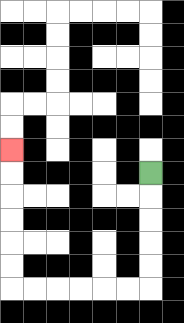{'start': '[6, 7]', 'end': '[0, 6]', 'path_directions': 'D,D,D,D,D,L,L,L,L,L,L,U,U,U,U,U,U', 'path_coordinates': '[[6, 7], [6, 8], [6, 9], [6, 10], [6, 11], [6, 12], [5, 12], [4, 12], [3, 12], [2, 12], [1, 12], [0, 12], [0, 11], [0, 10], [0, 9], [0, 8], [0, 7], [0, 6]]'}